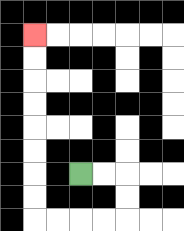{'start': '[3, 7]', 'end': '[1, 1]', 'path_directions': 'R,R,D,D,L,L,L,L,U,U,U,U,U,U,U,U', 'path_coordinates': '[[3, 7], [4, 7], [5, 7], [5, 8], [5, 9], [4, 9], [3, 9], [2, 9], [1, 9], [1, 8], [1, 7], [1, 6], [1, 5], [1, 4], [1, 3], [1, 2], [1, 1]]'}